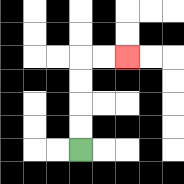{'start': '[3, 6]', 'end': '[5, 2]', 'path_directions': 'U,U,U,U,R,R', 'path_coordinates': '[[3, 6], [3, 5], [3, 4], [3, 3], [3, 2], [4, 2], [5, 2]]'}